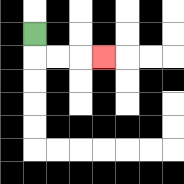{'start': '[1, 1]', 'end': '[4, 2]', 'path_directions': 'D,R,R,R', 'path_coordinates': '[[1, 1], [1, 2], [2, 2], [3, 2], [4, 2]]'}